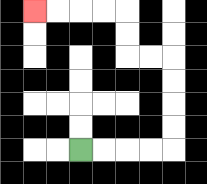{'start': '[3, 6]', 'end': '[1, 0]', 'path_directions': 'R,R,R,R,U,U,U,U,L,L,U,U,L,L,L,L', 'path_coordinates': '[[3, 6], [4, 6], [5, 6], [6, 6], [7, 6], [7, 5], [7, 4], [7, 3], [7, 2], [6, 2], [5, 2], [5, 1], [5, 0], [4, 0], [3, 0], [2, 0], [1, 0]]'}